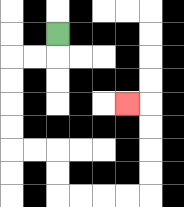{'start': '[2, 1]', 'end': '[5, 4]', 'path_directions': 'D,L,L,D,D,D,D,R,R,D,D,R,R,R,R,U,U,U,U,L', 'path_coordinates': '[[2, 1], [2, 2], [1, 2], [0, 2], [0, 3], [0, 4], [0, 5], [0, 6], [1, 6], [2, 6], [2, 7], [2, 8], [3, 8], [4, 8], [5, 8], [6, 8], [6, 7], [6, 6], [6, 5], [6, 4], [5, 4]]'}